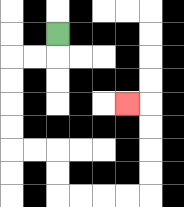{'start': '[2, 1]', 'end': '[5, 4]', 'path_directions': 'D,L,L,D,D,D,D,R,R,D,D,R,R,R,R,U,U,U,U,L', 'path_coordinates': '[[2, 1], [2, 2], [1, 2], [0, 2], [0, 3], [0, 4], [0, 5], [0, 6], [1, 6], [2, 6], [2, 7], [2, 8], [3, 8], [4, 8], [5, 8], [6, 8], [6, 7], [6, 6], [6, 5], [6, 4], [5, 4]]'}